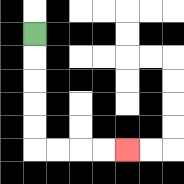{'start': '[1, 1]', 'end': '[5, 6]', 'path_directions': 'D,D,D,D,D,R,R,R,R', 'path_coordinates': '[[1, 1], [1, 2], [1, 3], [1, 4], [1, 5], [1, 6], [2, 6], [3, 6], [4, 6], [5, 6]]'}